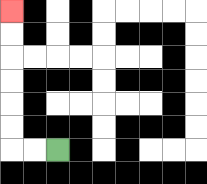{'start': '[2, 6]', 'end': '[0, 0]', 'path_directions': 'L,L,U,U,U,U,U,U', 'path_coordinates': '[[2, 6], [1, 6], [0, 6], [0, 5], [0, 4], [0, 3], [0, 2], [0, 1], [0, 0]]'}